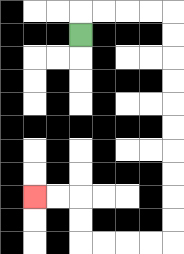{'start': '[3, 1]', 'end': '[1, 8]', 'path_directions': 'U,R,R,R,R,D,D,D,D,D,D,D,D,D,D,L,L,L,L,U,U,L,L', 'path_coordinates': '[[3, 1], [3, 0], [4, 0], [5, 0], [6, 0], [7, 0], [7, 1], [7, 2], [7, 3], [7, 4], [7, 5], [7, 6], [7, 7], [7, 8], [7, 9], [7, 10], [6, 10], [5, 10], [4, 10], [3, 10], [3, 9], [3, 8], [2, 8], [1, 8]]'}